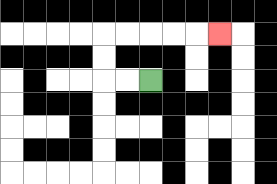{'start': '[6, 3]', 'end': '[9, 1]', 'path_directions': 'L,L,U,U,R,R,R,R,R', 'path_coordinates': '[[6, 3], [5, 3], [4, 3], [4, 2], [4, 1], [5, 1], [6, 1], [7, 1], [8, 1], [9, 1]]'}